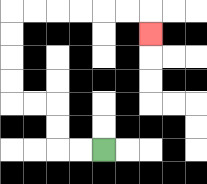{'start': '[4, 6]', 'end': '[6, 1]', 'path_directions': 'L,L,U,U,L,L,U,U,U,U,R,R,R,R,R,R,D', 'path_coordinates': '[[4, 6], [3, 6], [2, 6], [2, 5], [2, 4], [1, 4], [0, 4], [0, 3], [0, 2], [0, 1], [0, 0], [1, 0], [2, 0], [3, 0], [4, 0], [5, 0], [6, 0], [6, 1]]'}